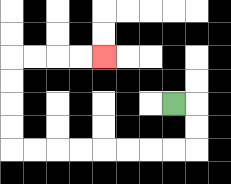{'start': '[7, 4]', 'end': '[4, 2]', 'path_directions': 'R,D,D,L,L,L,L,L,L,L,L,U,U,U,U,R,R,R,R', 'path_coordinates': '[[7, 4], [8, 4], [8, 5], [8, 6], [7, 6], [6, 6], [5, 6], [4, 6], [3, 6], [2, 6], [1, 6], [0, 6], [0, 5], [0, 4], [0, 3], [0, 2], [1, 2], [2, 2], [3, 2], [4, 2]]'}